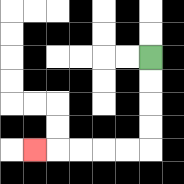{'start': '[6, 2]', 'end': '[1, 6]', 'path_directions': 'D,D,D,D,L,L,L,L,L', 'path_coordinates': '[[6, 2], [6, 3], [6, 4], [6, 5], [6, 6], [5, 6], [4, 6], [3, 6], [2, 6], [1, 6]]'}